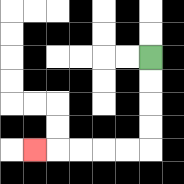{'start': '[6, 2]', 'end': '[1, 6]', 'path_directions': 'D,D,D,D,L,L,L,L,L', 'path_coordinates': '[[6, 2], [6, 3], [6, 4], [6, 5], [6, 6], [5, 6], [4, 6], [3, 6], [2, 6], [1, 6]]'}